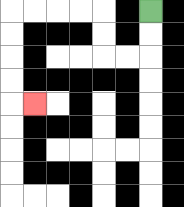{'start': '[6, 0]', 'end': '[1, 4]', 'path_directions': 'D,D,L,L,U,U,L,L,L,L,D,D,D,D,R', 'path_coordinates': '[[6, 0], [6, 1], [6, 2], [5, 2], [4, 2], [4, 1], [4, 0], [3, 0], [2, 0], [1, 0], [0, 0], [0, 1], [0, 2], [0, 3], [0, 4], [1, 4]]'}